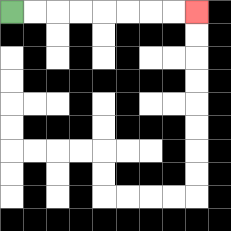{'start': '[0, 0]', 'end': '[8, 0]', 'path_directions': 'R,R,R,R,R,R,R,R', 'path_coordinates': '[[0, 0], [1, 0], [2, 0], [3, 0], [4, 0], [5, 0], [6, 0], [7, 0], [8, 0]]'}